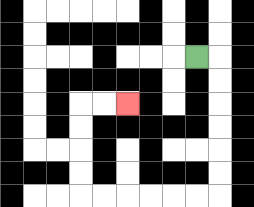{'start': '[8, 2]', 'end': '[5, 4]', 'path_directions': 'R,D,D,D,D,D,D,L,L,L,L,L,L,U,U,U,U,R,R', 'path_coordinates': '[[8, 2], [9, 2], [9, 3], [9, 4], [9, 5], [9, 6], [9, 7], [9, 8], [8, 8], [7, 8], [6, 8], [5, 8], [4, 8], [3, 8], [3, 7], [3, 6], [3, 5], [3, 4], [4, 4], [5, 4]]'}